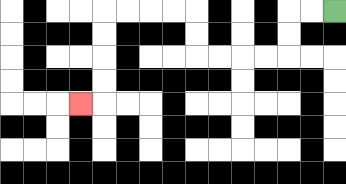{'start': '[14, 0]', 'end': '[3, 4]', 'path_directions': 'L,L,D,D,L,L,L,L,U,U,L,L,L,L,D,D,D,D,L', 'path_coordinates': '[[14, 0], [13, 0], [12, 0], [12, 1], [12, 2], [11, 2], [10, 2], [9, 2], [8, 2], [8, 1], [8, 0], [7, 0], [6, 0], [5, 0], [4, 0], [4, 1], [4, 2], [4, 3], [4, 4], [3, 4]]'}